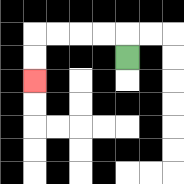{'start': '[5, 2]', 'end': '[1, 3]', 'path_directions': 'U,L,L,L,L,D,D', 'path_coordinates': '[[5, 2], [5, 1], [4, 1], [3, 1], [2, 1], [1, 1], [1, 2], [1, 3]]'}